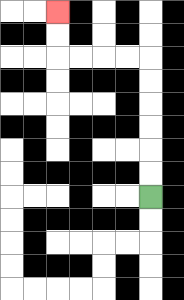{'start': '[6, 8]', 'end': '[2, 0]', 'path_directions': 'U,U,U,U,U,U,L,L,L,L,U,U', 'path_coordinates': '[[6, 8], [6, 7], [6, 6], [6, 5], [6, 4], [6, 3], [6, 2], [5, 2], [4, 2], [3, 2], [2, 2], [2, 1], [2, 0]]'}